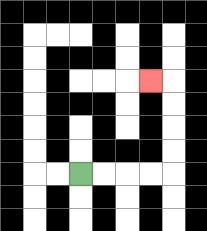{'start': '[3, 7]', 'end': '[6, 3]', 'path_directions': 'R,R,R,R,U,U,U,U,L', 'path_coordinates': '[[3, 7], [4, 7], [5, 7], [6, 7], [7, 7], [7, 6], [7, 5], [7, 4], [7, 3], [6, 3]]'}